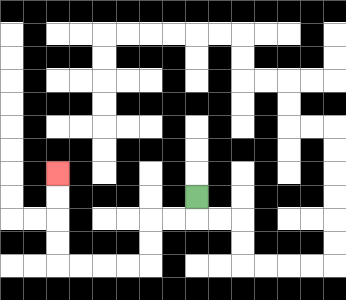{'start': '[8, 8]', 'end': '[2, 7]', 'path_directions': 'D,L,L,D,D,L,L,L,L,U,U,U,U', 'path_coordinates': '[[8, 8], [8, 9], [7, 9], [6, 9], [6, 10], [6, 11], [5, 11], [4, 11], [3, 11], [2, 11], [2, 10], [2, 9], [2, 8], [2, 7]]'}